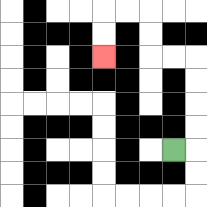{'start': '[7, 6]', 'end': '[4, 2]', 'path_directions': 'R,U,U,U,U,L,L,U,U,L,L,D,D', 'path_coordinates': '[[7, 6], [8, 6], [8, 5], [8, 4], [8, 3], [8, 2], [7, 2], [6, 2], [6, 1], [6, 0], [5, 0], [4, 0], [4, 1], [4, 2]]'}